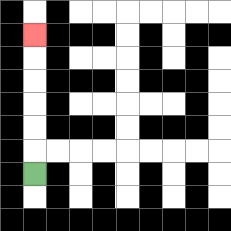{'start': '[1, 7]', 'end': '[1, 1]', 'path_directions': 'U,U,U,U,U,U', 'path_coordinates': '[[1, 7], [1, 6], [1, 5], [1, 4], [1, 3], [1, 2], [1, 1]]'}